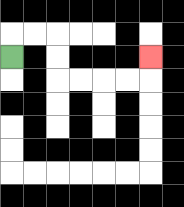{'start': '[0, 2]', 'end': '[6, 2]', 'path_directions': 'U,R,R,D,D,R,R,R,R,U', 'path_coordinates': '[[0, 2], [0, 1], [1, 1], [2, 1], [2, 2], [2, 3], [3, 3], [4, 3], [5, 3], [6, 3], [6, 2]]'}